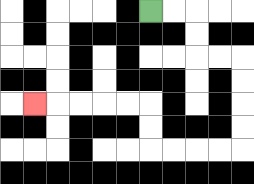{'start': '[6, 0]', 'end': '[1, 4]', 'path_directions': 'R,R,D,D,R,R,D,D,D,D,L,L,L,L,U,U,L,L,L,L,L', 'path_coordinates': '[[6, 0], [7, 0], [8, 0], [8, 1], [8, 2], [9, 2], [10, 2], [10, 3], [10, 4], [10, 5], [10, 6], [9, 6], [8, 6], [7, 6], [6, 6], [6, 5], [6, 4], [5, 4], [4, 4], [3, 4], [2, 4], [1, 4]]'}